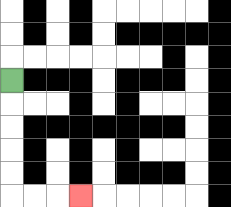{'start': '[0, 3]', 'end': '[3, 8]', 'path_directions': 'D,D,D,D,D,R,R,R', 'path_coordinates': '[[0, 3], [0, 4], [0, 5], [0, 6], [0, 7], [0, 8], [1, 8], [2, 8], [3, 8]]'}